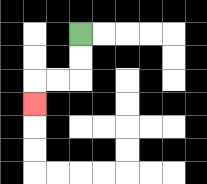{'start': '[3, 1]', 'end': '[1, 4]', 'path_directions': 'D,D,L,L,D', 'path_coordinates': '[[3, 1], [3, 2], [3, 3], [2, 3], [1, 3], [1, 4]]'}